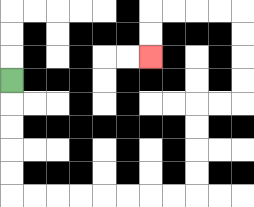{'start': '[0, 3]', 'end': '[6, 2]', 'path_directions': 'D,D,D,D,D,R,R,R,R,R,R,R,R,U,U,U,U,R,R,U,U,U,U,L,L,L,L,D,D', 'path_coordinates': '[[0, 3], [0, 4], [0, 5], [0, 6], [0, 7], [0, 8], [1, 8], [2, 8], [3, 8], [4, 8], [5, 8], [6, 8], [7, 8], [8, 8], [8, 7], [8, 6], [8, 5], [8, 4], [9, 4], [10, 4], [10, 3], [10, 2], [10, 1], [10, 0], [9, 0], [8, 0], [7, 0], [6, 0], [6, 1], [6, 2]]'}